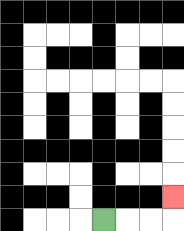{'start': '[4, 9]', 'end': '[7, 8]', 'path_directions': 'R,R,R,U', 'path_coordinates': '[[4, 9], [5, 9], [6, 9], [7, 9], [7, 8]]'}